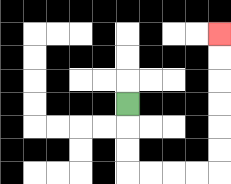{'start': '[5, 4]', 'end': '[9, 1]', 'path_directions': 'D,D,D,R,R,R,R,U,U,U,U,U,U', 'path_coordinates': '[[5, 4], [5, 5], [5, 6], [5, 7], [6, 7], [7, 7], [8, 7], [9, 7], [9, 6], [9, 5], [9, 4], [9, 3], [9, 2], [9, 1]]'}